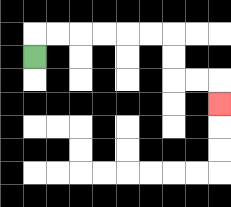{'start': '[1, 2]', 'end': '[9, 4]', 'path_directions': 'U,R,R,R,R,R,R,D,D,R,R,D', 'path_coordinates': '[[1, 2], [1, 1], [2, 1], [3, 1], [4, 1], [5, 1], [6, 1], [7, 1], [7, 2], [7, 3], [8, 3], [9, 3], [9, 4]]'}